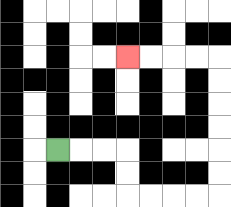{'start': '[2, 6]', 'end': '[5, 2]', 'path_directions': 'R,R,R,D,D,R,R,R,R,U,U,U,U,U,U,L,L,L,L', 'path_coordinates': '[[2, 6], [3, 6], [4, 6], [5, 6], [5, 7], [5, 8], [6, 8], [7, 8], [8, 8], [9, 8], [9, 7], [9, 6], [9, 5], [9, 4], [9, 3], [9, 2], [8, 2], [7, 2], [6, 2], [5, 2]]'}